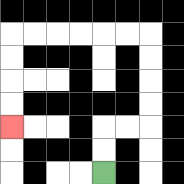{'start': '[4, 7]', 'end': '[0, 5]', 'path_directions': 'U,U,R,R,U,U,U,U,L,L,L,L,L,L,D,D,D,D', 'path_coordinates': '[[4, 7], [4, 6], [4, 5], [5, 5], [6, 5], [6, 4], [6, 3], [6, 2], [6, 1], [5, 1], [4, 1], [3, 1], [2, 1], [1, 1], [0, 1], [0, 2], [0, 3], [0, 4], [0, 5]]'}